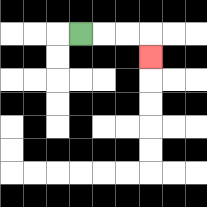{'start': '[3, 1]', 'end': '[6, 2]', 'path_directions': 'R,R,R,D', 'path_coordinates': '[[3, 1], [4, 1], [5, 1], [6, 1], [6, 2]]'}